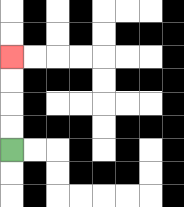{'start': '[0, 6]', 'end': '[0, 2]', 'path_directions': 'U,U,U,U', 'path_coordinates': '[[0, 6], [0, 5], [0, 4], [0, 3], [0, 2]]'}